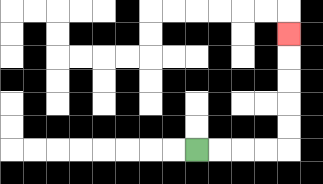{'start': '[8, 6]', 'end': '[12, 1]', 'path_directions': 'R,R,R,R,U,U,U,U,U', 'path_coordinates': '[[8, 6], [9, 6], [10, 6], [11, 6], [12, 6], [12, 5], [12, 4], [12, 3], [12, 2], [12, 1]]'}